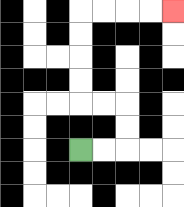{'start': '[3, 6]', 'end': '[7, 0]', 'path_directions': 'R,R,U,U,L,L,U,U,U,U,R,R,R,R', 'path_coordinates': '[[3, 6], [4, 6], [5, 6], [5, 5], [5, 4], [4, 4], [3, 4], [3, 3], [3, 2], [3, 1], [3, 0], [4, 0], [5, 0], [6, 0], [7, 0]]'}